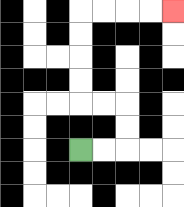{'start': '[3, 6]', 'end': '[7, 0]', 'path_directions': 'R,R,U,U,L,L,U,U,U,U,R,R,R,R', 'path_coordinates': '[[3, 6], [4, 6], [5, 6], [5, 5], [5, 4], [4, 4], [3, 4], [3, 3], [3, 2], [3, 1], [3, 0], [4, 0], [5, 0], [6, 0], [7, 0]]'}